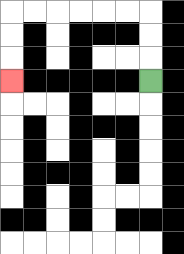{'start': '[6, 3]', 'end': '[0, 3]', 'path_directions': 'U,U,U,L,L,L,L,L,L,D,D,D', 'path_coordinates': '[[6, 3], [6, 2], [6, 1], [6, 0], [5, 0], [4, 0], [3, 0], [2, 0], [1, 0], [0, 0], [0, 1], [0, 2], [0, 3]]'}